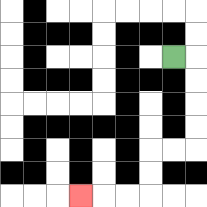{'start': '[7, 2]', 'end': '[3, 8]', 'path_directions': 'R,D,D,D,D,L,L,D,D,L,L,L', 'path_coordinates': '[[7, 2], [8, 2], [8, 3], [8, 4], [8, 5], [8, 6], [7, 6], [6, 6], [6, 7], [6, 8], [5, 8], [4, 8], [3, 8]]'}